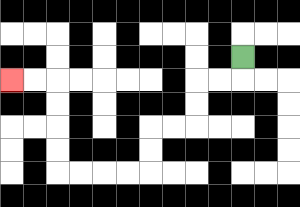{'start': '[10, 2]', 'end': '[0, 3]', 'path_directions': 'D,L,L,D,D,L,L,D,D,L,L,L,L,U,U,U,U,L,L', 'path_coordinates': '[[10, 2], [10, 3], [9, 3], [8, 3], [8, 4], [8, 5], [7, 5], [6, 5], [6, 6], [6, 7], [5, 7], [4, 7], [3, 7], [2, 7], [2, 6], [2, 5], [2, 4], [2, 3], [1, 3], [0, 3]]'}